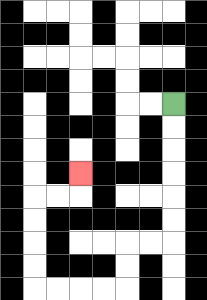{'start': '[7, 4]', 'end': '[3, 7]', 'path_directions': 'D,D,D,D,D,D,L,L,D,D,L,L,L,L,U,U,U,U,R,R,U', 'path_coordinates': '[[7, 4], [7, 5], [7, 6], [7, 7], [7, 8], [7, 9], [7, 10], [6, 10], [5, 10], [5, 11], [5, 12], [4, 12], [3, 12], [2, 12], [1, 12], [1, 11], [1, 10], [1, 9], [1, 8], [2, 8], [3, 8], [3, 7]]'}